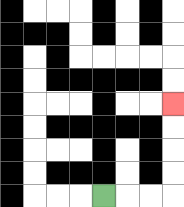{'start': '[4, 8]', 'end': '[7, 4]', 'path_directions': 'R,R,R,U,U,U,U', 'path_coordinates': '[[4, 8], [5, 8], [6, 8], [7, 8], [7, 7], [7, 6], [7, 5], [7, 4]]'}